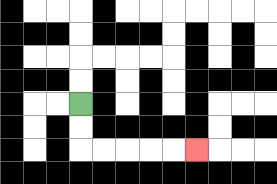{'start': '[3, 4]', 'end': '[8, 6]', 'path_directions': 'D,D,R,R,R,R,R', 'path_coordinates': '[[3, 4], [3, 5], [3, 6], [4, 6], [5, 6], [6, 6], [7, 6], [8, 6]]'}